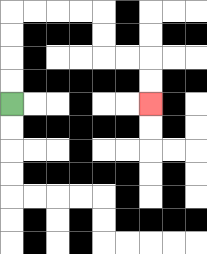{'start': '[0, 4]', 'end': '[6, 4]', 'path_directions': 'U,U,U,U,R,R,R,R,D,D,R,R,D,D', 'path_coordinates': '[[0, 4], [0, 3], [0, 2], [0, 1], [0, 0], [1, 0], [2, 0], [3, 0], [4, 0], [4, 1], [4, 2], [5, 2], [6, 2], [6, 3], [6, 4]]'}